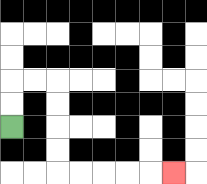{'start': '[0, 5]', 'end': '[7, 7]', 'path_directions': 'U,U,R,R,D,D,D,D,R,R,R,R,R', 'path_coordinates': '[[0, 5], [0, 4], [0, 3], [1, 3], [2, 3], [2, 4], [2, 5], [2, 6], [2, 7], [3, 7], [4, 7], [5, 7], [6, 7], [7, 7]]'}